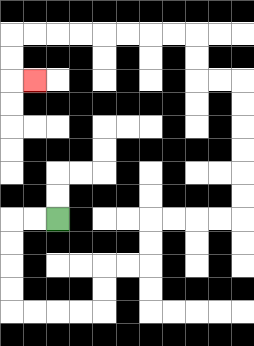{'start': '[2, 9]', 'end': '[1, 3]', 'path_directions': 'L,L,D,D,D,D,R,R,R,R,U,U,R,R,U,U,R,R,R,R,U,U,U,U,U,U,L,L,U,U,L,L,L,L,L,L,L,L,D,D,R', 'path_coordinates': '[[2, 9], [1, 9], [0, 9], [0, 10], [0, 11], [0, 12], [0, 13], [1, 13], [2, 13], [3, 13], [4, 13], [4, 12], [4, 11], [5, 11], [6, 11], [6, 10], [6, 9], [7, 9], [8, 9], [9, 9], [10, 9], [10, 8], [10, 7], [10, 6], [10, 5], [10, 4], [10, 3], [9, 3], [8, 3], [8, 2], [8, 1], [7, 1], [6, 1], [5, 1], [4, 1], [3, 1], [2, 1], [1, 1], [0, 1], [0, 2], [0, 3], [1, 3]]'}